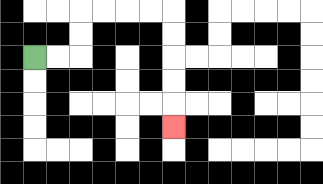{'start': '[1, 2]', 'end': '[7, 5]', 'path_directions': 'R,R,U,U,R,R,R,R,D,D,D,D,D', 'path_coordinates': '[[1, 2], [2, 2], [3, 2], [3, 1], [3, 0], [4, 0], [5, 0], [6, 0], [7, 0], [7, 1], [7, 2], [7, 3], [7, 4], [7, 5]]'}